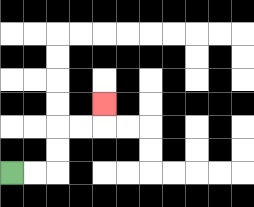{'start': '[0, 7]', 'end': '[4, 4]', 'path_directions': 'R,R,U,U,R,R,U', 'path_coordinates': '[[0, 7], [1, 7], [2, 7], [2, 6], [2, 5], [3, 5], [4, 5], [4, 4]]'}